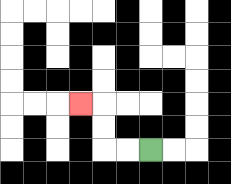{'start': '[6, 6]', 'end': '[3, 4]', 'path_directions': 'L,L,U,U,L', 'path_coordinates': '[[6, 6], [5, 6], [4, 6], [4, 5], [4, 4], [3, 4]]'}